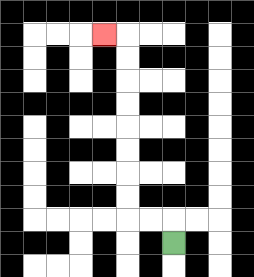{'start': '[7, 10]', 'end': '[4, 1]', 'path_directions': 'U,L,L,U,U,U,U,U,U,U,U,L', 'path_coordinates': '[[7, 10], [7, 9], [6, 9], [5, 9], [5, 8], [5, 7], [5, 6], [5, 5], [5, 4], [5, 3], [5, 2], [5, 1], [4, 1]]'}